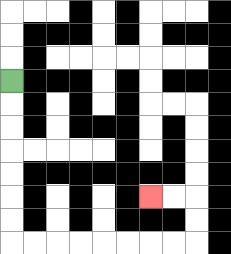{'start': '[0, 3]', 'end': '[6, 8]', 'path_directions': 'D,D,D,D,D,D,D,R,R,R,R,R,R,R,R,U,U,L,L', 'path_coordinates': '[[0, 3], [0, 4], [0, 5], [0, 6], [0, 7], [0, 8], [0, 9], [0, 10], [1, 10], [2, 10], [3, 10], [4, 10], [5, 10], [6, 10], [7, 10], [8, 10], [8, 9], [8, 8], [7, 8], [6, 8]]'}